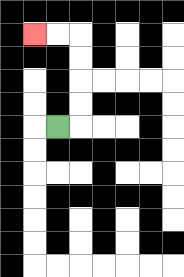{'start': '[2, 5]', 'end': '[1, 1]', 'path_directions': 'R,U,U,U,U,L,L', 'path_coordinates': '[[2, 5], [3, 5], [3, 4], [3, 3], [3, 2], [3, 1], [2, 1], [1, 1]]'}